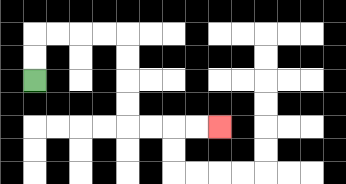{'start': '[1, 3]', 'end': '[9, 5]', 'path_directions': 'U,U,R,R,R,R,D,D,D,D,R,R,R,R', 'path_coordinates': '[[1, 3], [1, 2], [1, 1], [2, 1], [3, 1], [4, 1], [5, 1], [5, 2], [5, 3], [5, 4], [5, 5], [6, 5], [7, 5], [8, 5], [9, 5]]'}